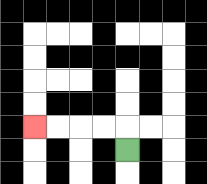{'start': '[5, 6]', 'end': '[1, 5]', 'path_directions': 'U,L,L,L,L', 'path_coordinates': '[[5, 6], [5, 5], [4, 5], [3, 5], [2, 5], [1, 5]]'}